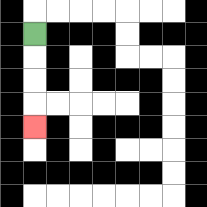{'start': '[1, 1]', 'end': '[1, 5]', 'path_directions': 'D,D,D,D', 'path_coordinates': '[[1, 1], [1, 2], [1, 3], [1, 4], [1, 5]]'}